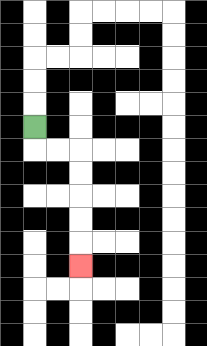{'start': '[1, 5]', 'end': '[3, 11]', 'path_directions': 'D,R,R,D,D,D,D,D', 'path_coordinates': '[[1, 5], [1, 6], [2, 6], [3, 6], [3, 7], [3, 8], [3, 9], [3, 10], [3, 11]]'}